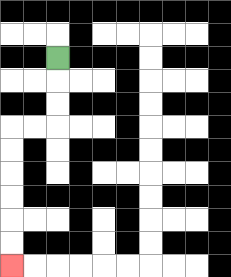{'start': '[2, 2]', 'end': '[0, 11]', 'path_directions': 'D,D,D,L,L,D,D,D,D,D,D', 'path_coordinates': '[[2, 2], [2, 3], [2, 4], [2, 5], [1, 5], [0, 5], [0, 6], [0, 7], [0, 8], [0, 9], [0, 10], [0, 11]]'}